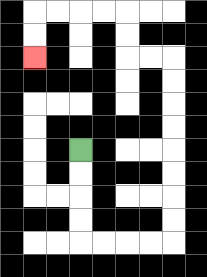{'start': '[3, 6]', 'end': '[1, 2]', 'path_directions': 'D,D,D,D,R,R,R,R,U,U,U,U,U,U,U,U,L,L,U,U,L,L,L,L,D,D', 'path_coordinates': '[[3, 6], [3, 7], [3, 8], [3, 9], [3, 10], [4, 10], [5, 10], [6, 10], [7, 10], [7, 9], [7, 8], [7, 7], [7, 6], [7, 5], [7, 4], [7, 3], [7, 2], [6, 2], [5, 2], [5, 1], [5, 0], [4, 0], [3, 0], [2, 0], [1, 0], [1, 1], [1, 2]]'}